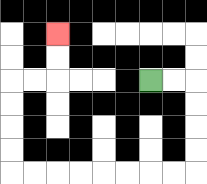{'start': '[6, 3]', 'end': '[2, 1]', 'path_directions': 'R,R,D,D,D,D,L,L,L,L,L,L,L,L,U,U,U,U,R,R,U,U', 'path_coordinates': '[[6, 3], [7, 3], [8, 3], [8, 4], [8, 5], [8, 6], [8, 7], [7, 7], [6, 7], [5, 7], [4, 7], [3, 7], [2, 7], [1, 7], [0, 7], [0, 6], [0, 5], [0, 4], [0, 3], [1, 3], [2, 3], [2, 2], [2, 1]]'}